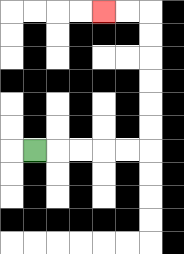{'start': '[1, 6]', 'end': '[4, 0]', 'path_directions': 'R,R,R,R,R,U,U,U,U,U,U,L,L', 'path_coordinates': '[[1, 6], [2, 6], [3, 6], [4, 6], [5, 6], [6, 6], [6, 5], [6, 4], [6, 3], [6, 2], [6, 1], [6, 0], [5, 0], [4, 0]]'}